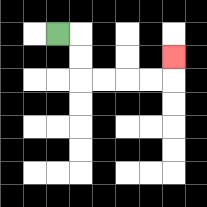{'start': '[2, 1]', 'end': '[7, 2]', 'path_directions': 'R,D,D,R,R,R,R,U', 'path_coordinates': '[[2, 1], [3, 1], [3, 2], [3, 3], [4, 3], [5, 3], [6, 3], [7, 3], [7, 2]]'}